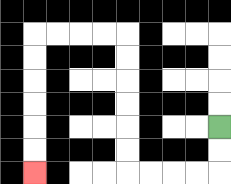{'start': '[9, 5]', 'end': '[1, 7]', 'path_directions': 'D,D,L,L,L,L,U,U,U,U,U,U,L,L,L,L,D,D,D,D,D,D', 'path_coordinates': '[[9, 5], [9, 6], [9, 7], [8, 7], [7, 7], [6, 7], [5, 7], [5, 6], [5, 5], [5, 4], [5, 3], [5, 2], [5, 1], [4, 1], [3, 1], [2, 1], [1, 1], [1, 2], [1, 3], [1, 4], [1, 5], [1, 6], [1, 7]]'}